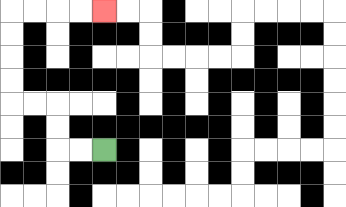{'start': '[4, 6]', 'end': '[4, 0]', 'path_directions': 'L,L,U,U,L,L,U,U,U,U,R,R,R,R', 'path_coordinates': '[[4, 6], [3, 6], [2, 6], [2, 5], [2, 4], [1, 4], [0, 4], [0, 3], [0, 2], [0, 1], [0, 0], [1, 0], [2, 0], [3, 0], [4, 0]]'}